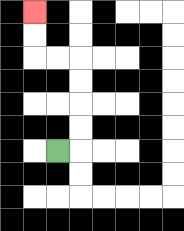{'start': '[2, 6]', 'end': '[1, 0]', 'path_directions': 'R,U,U,U,U,L,L,U,U', 'path_coordinates': '[[2, 6], [3, 6], [3, 5], [3, 4], [3, 3], [3, 2], [2, 2], [1, 2], [1, 1], [1, 0]]'}